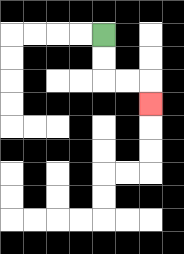{'start': '[4, 1]', 'end': '[6, 4]', 'path_directions': 'D,D,R,R,D', 'path_coordinates': '[[4, 1], [4, 2], [4, 3], [5, 3], [6, 3], [6, 4]]'}